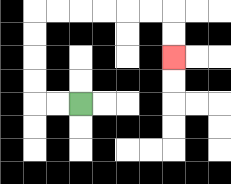{'start': '[3, 4]', 'end': '[7, 2]', 'path_directions': 'L,L,U,U,U,U,R,R,R,R,R,R,D,D', 'path_coordinates': '[[3, 4], [2, 4], [1, 4], [1, 3], [1, 2], [1, 1], [1, 0], [2, 0], [3, 0], [4, 0], [5, 0], [6, 0], [7, 0], [7, 1], [7, 2]]'}